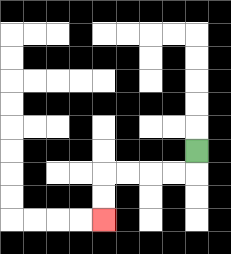{'start': '[8, 6]', 'end': '[4, 9]', 'path_directions': 'D,L,L,L,L,D,D', 'path_coordinates': '[[8, 6], [8, 7], [7, 7], [6, 7], [5, 7], [4, 7], [4, 8], [4, 9]]'}